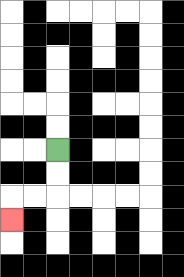{'start': '[2, 6]', 'end': '[0, 9]', 'path_directions': 'D,D,L,L,D', 'path_coordinates': '[[2, 6], [2, 7], [2, 8], [1, 8], [0, 8], [0, 9]]'}